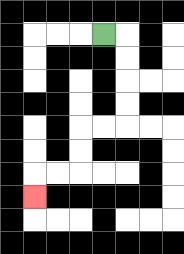{'start': '[4, 1]', 'end': '[1, 8]', 'path_directions': 'R,D,D,D,D,L,L,D,D,L,L,D', 'path_coordinates': '[[4, 1], [5, 1], [5, 2], [5, 3], [5, 4], [5, 5], [4, 5], [3, 5], [3, 6], [3, 7], [2, 7], [1, 7], [1, 8]]'}